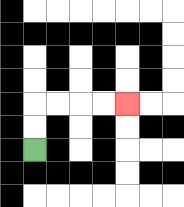{'start': '[1, 6]', 'end': '[5, 4]', 'path_directions': 'U,U,R,R,R,R', 'path_coordinates': '[[1, 6], [1, 5], [1, 4], [2, 4], [3, 4], [4, 4], [5, 4]]'}